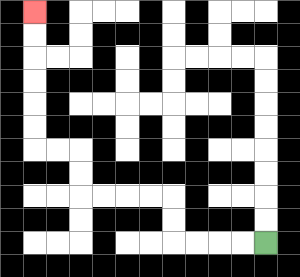{'start': '[11, 10]', 'end': '[1, 0]', 'path_directions': 'L,L,L,L,U,U,L,L,L,L,U,U,L,L,U,U,U,U,U,U', 'path_coordinates': '[[11, 10], [10, 10], [9, 10], [8, 10], [7, 10], [7, 9], [7, 8], [6, 8], [5, 8], [4, 8], [3, 8], [3, 7], [3, 6], [2, 6], [1, 6], [1, 5], [1, 4], [1, 3], [1, 2], [1, 1], [1, 0]]'}